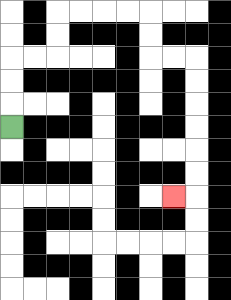{'start': '[0, 5]', 'end': '[7, 8]', 'path_directions': 'U,U,U,R,R,U,U,R,R,R,R,D,D,R,R,D,D,D,D,D,D,L', 'path_coordinates': '[[0, 5], [0, 4], [0, 3], [0, 2], [1, 2], [2, 2], [2, 1], [2, 0], [3, 0], [4, 0], [5, 0], [6, 0], [6, 1], [6, 2], [7, 2], [8, 2], [8, 3], [8, 4], [8, 5], [8, 6], [8, 7], [8, 8], [7, 8]]'}